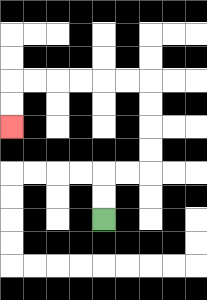{'start': '[4, 9]', 'end': '[0, 5]', 'path_directions': 'U,U,R,R,U,U,U,U,L,L,L,L,L,L,D,D', 'path_coordinates': '[[4, 9], [4, 8], [4, 7], [5, 7], [6, 7], [6, 6], [6, 5], [6, 4], [6, 3], [5, 3], [4, 3], [3, 3], [2, 3], [1, 3], [0, 3], [0, 4], [0, 5]]'}